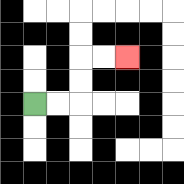{'start': '[1, 4]', 'end': '[5, 2]', 'path_directions': 'R,R,U,U,R,R', 'path_coordinates': '[[1, 4], [2, 4], [3, 4], [3, 3], [3, 2], [4, 2], [5, 2]]'}